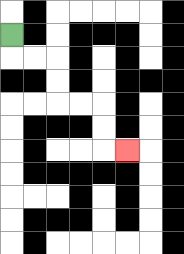{'start': '[0, 1]', 'end': '[5, 6]', 'path_directions': 'D,R,R,D,D,R,R,D,D,R', 'path_coordinates': '[[0, 1], [0, 2], [1, 2], [2, 2], [2, 3], [2, 4], [3, 4], [4, 4], [4, 5], [4, 6], [5, 6]]'}